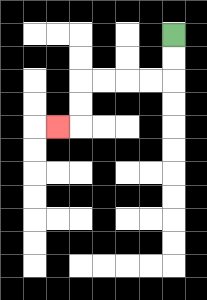{'start': '[7, 1]', 'end': '[2, 5]', 'path_directions': 'D,D,L,L,L,L,D,D,L', 'path_coordinates': '[[7, 1], [7, 2], [7, 3], [6, 3], [5, 3], [4, 3], [3, 3], [3, 4], [3, 5], [2, 5]]'}